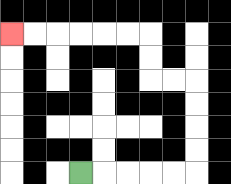{'start': '[3, 7]', 'end': '[0, 1]', 'path_directions': 'R,R,R,R,R,U,U,U,U,L,L,U,U,L,L,L,L,L,L', 'path_coordinates': '[[3, 7], [4, 7], [5, 7], [6, 7], [7, 7], [8, 7], [8, 6], [8, 5], [8, 4], [8, 3], [7, 3], [6, 3], [6, 2], [6, 1], [5, 1], [4, 1], [3, 1], [2, 1], [1, 1], [0, 1]]'}